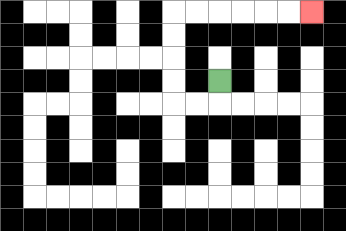{'start': '[9, 3]', 'end': '[13, 0]', 'path_directions': 'D,L,L,U,U,U,U,R,R,R,R,R,R', 'path_coordinates': '[[9, 3], [9, 4], [8, 4], [7, 4], [7, 3], [7, 2], [7, 1], [7, 0], [8, 0], [9, 0], [10, 0], [11, 0], [12, 0], [13, 0]]'}